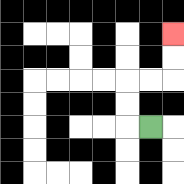{'start': '[6, 5]', 'end': '[7, 1]', 'path_directions': 'L,U,U,R,R,U,U', 'path_coordinates': '[[6, 5], [5, 5], [5, 4], [5, 3], [6, 3], [7, 3], [7, 2], [7, 1]]'}